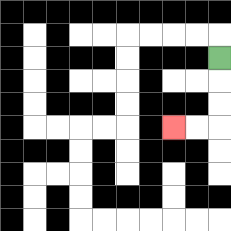{'start': '[9, 2]', 'end': '[7, 5]', 'path_directions': 'D,D,D,L,L', 'path_coordinates': '[[9, 2], [9, 3], [9, 4], [9, 5], [8, 5], [7, 5]]'}